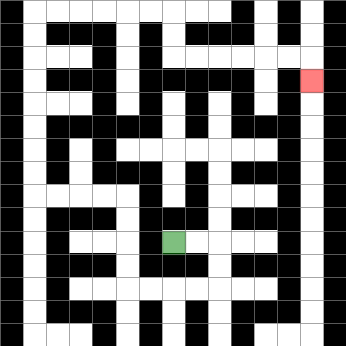{'start': '[7, 10]', 'end': '[13, 3]', 'path_directions': 'R,R,D,D,L,L,L,L,U,U,U,U,L,L,L,L,U,U,U,U,U,U,U,U,R,R,R,R,R,R,D,D,R,R,R,R,R,R,D', 'path_coordinates': '[[7, 10], [8, 10], [9, 10], [9, 11], [9, 12], [8, 12], [7, 12], [6, 12], [5, 12], [5, 11], [5, 10], [5, 9], [5, 8], [4, 8], [3, 8], [2, 8], [1, 8], [1, 7], [1, 6], [1, 5], [1, 4], [1, 3], [1, 2], [1, 1], [1, 0], [2, 0], [3, 0], [4, 0], [5, 0], [6, 0], [7, 0], [7, 1], [7, 2], [8, 2], [9, 2], [10, 2], [11, 2], [12, 2], [13, 2], [13, 3]]'}